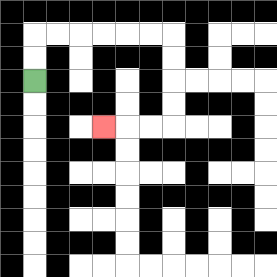{'start': '[1, 3]', 'end': '[4, 5]', 'path_directions': 'U,U,R,R,R,R,R,R,D,D,D,D,L,L,L', 'path_coordinates': '[[1, 3], [1, 2], [1, 1], [2, 1], [3, 1], [4, 1], [5, 1], [6, 1], [7, 1], [7, 2], [7, 3], [7, 4], [7, 5], [6, 5], [5, 5], [4, 5]]'}